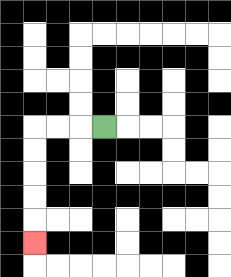{'start': '[4, 5]', 'end': '[1, 10]', 'path_directions': 'L,L,L,D,D,D,D,D', 'path_coordinates': '[[4, 5], [3, 5], [2, 5], [1, 5], [1, 6], [1, 7], [1, 8], [1, 9], [1, 10]]'}